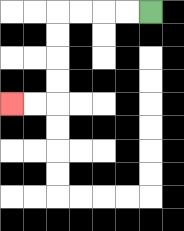{'start': '[6, 0]', 'end': '[0, 4]', 'path_directions': 'L,L,L,L,D,D,D,D,L,L', 'path_coordinates': '[[6, 0], [5, 0], [4, 0], [3, 0], [2, 0], [2, 1], [2, 2], [2, 3], [2, 4], [1, 4], [0, 4]]'}